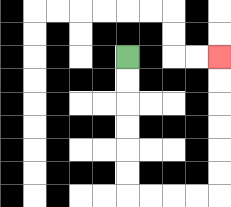{'start': '[5, 2]', 'end': '[9, 2]', 'path_directions': 'D,D,D,D,D,D,R,R,R,R,U,U,U,U,U,U', 'path_coordinates': '[[5, 2], [5, 3], [5, 4], [5, 5], [5, 6], [5, 7], [5, 8], [6, 8], [7, 8], [8, 8], [9, 8], [9, 7], [9, 6], [9, 5], [9, 4], [9, 3], [9, 2]]'}